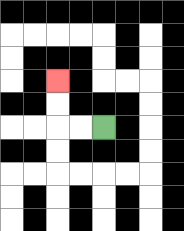{'start': '[4, 5]', 'end': '[2, 3]', 'path_directions': 'L,L,U,U', 'path_coordinates': '[[4, 5], [3, 5], [2, 5], [2, 4], [2, 3]]'}